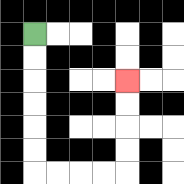{'start': '[1, 1]', 'end': '[5, 3]', 'path_directions': 'D,D,D,D,D,D,R,R,R,R,U,U,U,U', 'path_coordinates': '[[1, 1], [1, 2], [1, 3], [1, 4], [1, 5], [1, 6], [1, 7], [2, 7], [3, 7], [4, 7], [5, 7], [5, 6], [5, 5], [5, 4], [5, 3]]'}